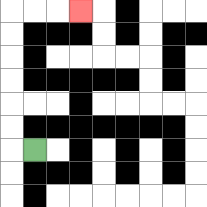{'start': '[1, 6]', 'end': '[3, 0]', 'path_directions': 'L,U,U,U,U,U,U,R,R,R', 'path_coordinates': '[[1, 6], [0, 6], [0, 5], [0, 4], [0, 3], [0, 2], [0, 1], [0, 0], [1, 0], [2, 0], [3, 0]]'}